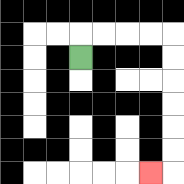{'start': '[3, 2]', 'end': '[6, 7]', 'path_directions': 'U,R,R,R,R,D,D,D,D,D,D,L', 'path_coordinates': '[[3, 2], [3, 1], [4, 1], [5, 1], [6, 1], [7, 1], [7, 2], [7, 3], [7, 4], [7, 5], [7, 6], [7, 7], [6, 7]]'}